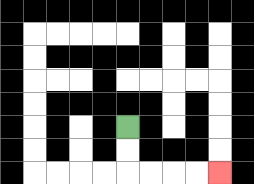{'start': '[5, 5]', 'end': '[9, 7]', 'path_directions': 'D,D,R,R,R,R', 'path_coordinates': '[[5, 5], [5, 6], [5, 7], [6, 7], [7, 7], [8, 7], [9, 7]]'}